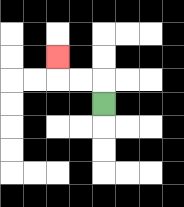{'start': '[4, 4]', 'end': '[2, 2]', 'path_directions': 'U,L,L,U', 'path_coordinates': '[[4, 4], [4, 3], [3, 3], [2, 3], [2, 2]]'}